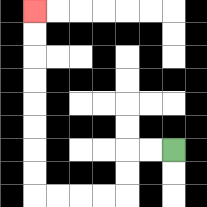{'start': '[7, 6]', 'end': '[1, 0]', 'path_directions': 'L,L,D,D,L,L,L,L,U,U,U,U,U,U,U,U', 'path_coordinates': '[[7, 6], [6, 6], [5, 6], [5, 7], [5, 8], [4, 8], [3, 8], [2, 8], [1, 8], [1, 7], [1, 6], [1, 5], [1, 4], [1, 3], [1, 2], [1, 1], [1, 0]]'}